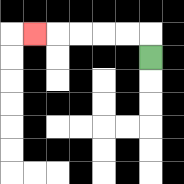{'start': '[6, 2]', 'end': '[1, 1]', 'path_directions': 'U,L,L,L,L,L', 'path_coordinates': '[[6, 2], [6, 1], [5, 1], [4, 1], [3, 1], [2, 1], [1, 1]]'}